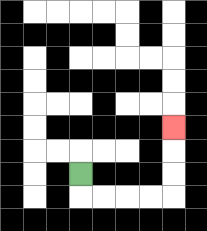{'start': '[3, 7]', 'end': '[7, 5]', 'path_directions': 'D,R,R,R,R,U,U,U', 'path_coordinates': '[[3, 7], [3, 8], [4, 8], [5, 8], [6, 8], [7, 8], [7, 7], [7, 6], [7, 5]]'}